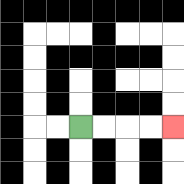{'start': '[3, 5]', 'end': '[7, 5]', 'path_directions': 'R,R,R,R', 'path_coordinates': '[[3, 5], [4, 5], [5, 5], [6, 5], [7, 5]]'}